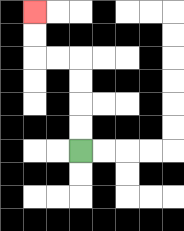{'start': '[3, 6]', 'end': '[1, 0]', 'path_directions': 'U,U,U,U,L,L,U,U', 'path_coordinates': '[[3, 6], [3, 5], [3, 4], [3, 3], [3, 2], [2, 2], [1, 2], [1, 1], [1, 0]]'}